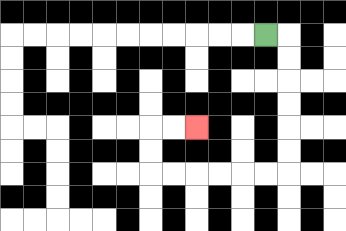{'start': '[11, 1]', 'end': '[8, 5]', 'path_directions': 'R,D,D,D,D,D,D,L,L,L,L,L,L,U,U,R,R', 'path_coordinates': '[[11, 1], [12, 1], [12, 2], [12, 3], [12, 4], [12, 5], [12, 6], [12, 7], [11, 7], [10, 7], [9, 7], [8, 7], [7, 7], [6, 7], [6, 6], [6, 5], [7, 5], [8, 5]]'}